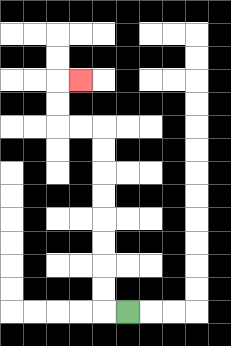{'start': '[5, 13]', 'end': '[3, 3]', 'path_directions': 'L,U,U,U,U,U,U,U,U,L,L,U,U,R', 'path_coordinates': '[[5, 13], [4, 13], [4, 12], [4, 11], [4, 10], [4, 9], [4, 8], [4, 7], [4, 6], [4, 5], [3, 5], [2, 5], [2, 4], [2, 3], [3, 3]]'}